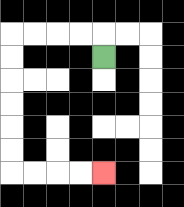{'start': '[4, 2]', 'end': '[4, 7]', 'path_directions': 'U,L,L,L,L,D,D,D,D,D,D,R,R,R,R', 'path_coordinates': '[[4, 2], [4, 1], [3, 1], [2, 1], [1, 1], [0, 1], [0, 2], [0, 3], [0, 4], [0, 5], [0, 6], [0, 7], [1, 7], [2, 7], [3, 7], [4, 7]]'}